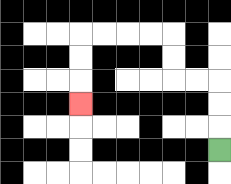{'start': '[9, 6]', 'end': '[3, 4]', 'path_directions': 'U,U,U,L,L,U,U,L,L,L,L,D,D,D', 'path_coordinates': '[[9, 6], [9, 5], [9, 4], [9, 3], [8, 3], [7, 3], [7, 2], [7, 1], [6, 1], [5, 1], [4, 1], [3, 1], [3, 2], [3, 3], [3, 4]]'}